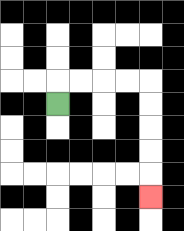{'start': '[2, 4]', 'end': '[6, 8]', 'path_directions': 'U,R,R,R,R,D,D,D,D,D', 'path_coordinates': '[[2, 4], [2, 3], [3, 3], [4, 3], [5, 3], [6, 3], [6, 4], [6, 5], [6, 6], [6, 7], [6, 8]]'}